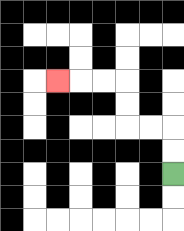{'start': '[7, 7]', 'end': '[2, 3]', 'path_directions': 'U,U,L,L,U,U,L,L,L', 'path_coordinates': '[[7, 7], [7, 6], [7, 5], [6, 5], [5, 5], [5, 4], [5, 3], [4, 3], [3, 3], [2, 3]]'}